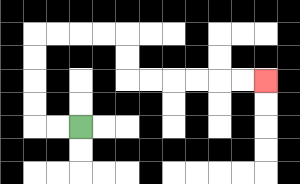{'start': '[3, 5]', 'end': '[11, 3]', 'path_directions': 'L,L,U,U,U,U,R,R,R,R,D,D,R,R,R,R,R,R', 'path_coordinates': '[[3, 5], [2, 5], [1, 5], [1, 4], [1, 3], [1, 2], [1, 1], [2, 1], [3, 1], [4, 1], [5, 1], [5, 2], [5, 3], [6, 3], [7, 3], [8, 3], [9, 3], [10, 3], [11, 3]]'}